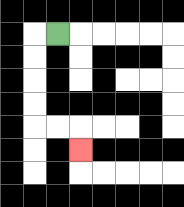{'start': '[2, 1]', 'end': '[3, 6]', 'path_directions': 'L,D,D,D,D,R,R,D', 'path_coordinates': '[[2, 1], [1, 1], [1, 2], [1, 3], [1, 4], [1, 5], [2, 5], [3, 5], [3, 6]]'}